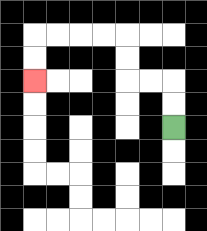{'start': '[7, 5]', 'end': '[1, 3]', 'path_directions': 'U,U,L,L,U,U,L,L,L,L,D,D', 'path_coordinates': '[[7, 5], [7, 4], [7, 3], [6, 3], [5, 3], [5, 2], [5, 1], [4, 1], [3, 1], [2, 1], [1, 1], [1, 2], [1, 3]]'}